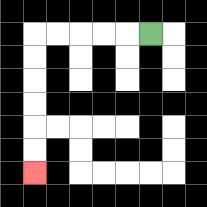{'start': '[6, 1]', 'end': '[1, 7]', 'path_directions': 'L,L,L,L,L,D,D,D,D,D,D', 'path_coordinates': '[[6, 1], [5, 1], [4, 1], [3, 1], [2, 1], [1, 1], [1, 2], [1, 3], [1, 4], [1, 5], [1, 6], [1, 7]]'}